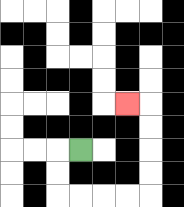{'start': '[3, 6]', 'end': '[5, 4]', 'path_directions': 'L,D,D,R,R,R,R,U,U,U,U,L', 'path_coordinates': '[[3, 6], [2, 6], [2, 7], [2, 8], [3, 8], [4, 8], [5, 8], [6, 8], [6, 7], [6, 6], [6, 5], [6, 4], [5, 4]]'}